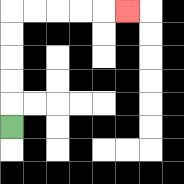{'start': '[0, 5]', 'end': '[5, 0]', 'path_directions': 'U,U,U,U,U,R,R,R,R,R', 'path_coordinates': '[[0, 5], [0, 4], [0, 3], [0, 2], [0, 1], [0, 0], [1, 0], [2, 0], [3, 0], [4, 0], [5, 0]]'}